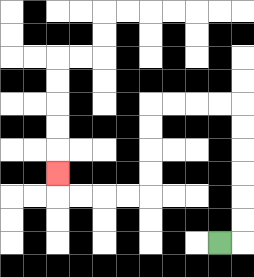{'start': '[9, 10]', 'end': '[2, 7]', 'path_directions': 'R,U,U,U,U,U,U,L,L,L,L,D,D,D,D,L,L,L,L,U', 'path_coordinates': '[[9, 10], [10, 10], [10, 9], [10, 8], [10, 7], [10, 6], [10, 5], [10, 4], [9, 4], [8, 4], [7, 4], [6, 4], [6, 5], [6, 6], [6, 7], [6, 8], [5, 8], [4, 8], [3, 8], [2, 8], [2, 7]]'}